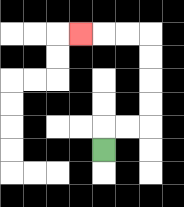{'start': '[4, 6]', 'end': '[3, 1]', 'path_directions': 'U,R,R,U,U,U,U,L,L,L', 'path_coordinates': '[[4, 6], [4, 5], [5, 5], [6, 5], [6, 4], [6, 3], [6, 2], [6, 1], [5, 1], [4, 1], [3, 1]]'}